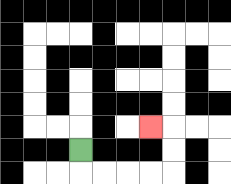{'start': '[3, 6]', 'end': '[6, 5]', 'path_directions': 'D,R,R,R,R,U,U,L', 'path_coordinates': '[[3, 6], [3, 7], [4, 7], [5, 7], [6, 7], [7, 7], [7, 6], [7, 5], [6, 5]]'}